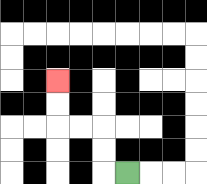{'start': '[5, 7]', 'end': '[2, 3]', 'path_directions': 'L,U,U,L,L,U,U', 'path_coordinates': '[[5, 7], [4, 7], [4, 6], [4, 5], [3, 5], [2, 5], [2, 4], [2, 3]]'}